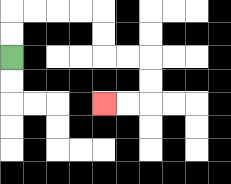{'start': '[0, 2]', 'end': '[4, 4]', 'path_directions': 'U,U,R,R,R,R,D,D,R,R,D,D,L,L', 'path_coordinates': '[[0, 2], [0, 1], [0, 0], [1, 0], [2, 0], [3, 0], [4, 0], [4, 1], [4, 2], [5, 2], [6, 2], [6, 3], [6, 4], [5, 4], [4, 4]]'}